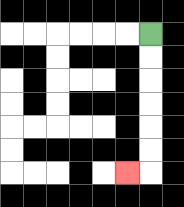{'start': '[6, 1]', 'end': '[5, 7]', 'path_directions': 'D,D,D,D,D,D,L', 'path_coordinates': '[[6, 1], [6, 2], [6, 3], [6, 4], [6, 5], [6, 6], [6, 7], [5, 7]]'}